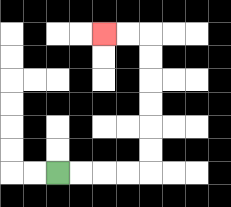{'start': '[2, 7]', 'end': '[4, 1]', 'path_directions': 'R,R,R,R,U,U,U,U,U,U,L,L', 'path_coordinates': '[[2, 7], [3, 7], [4, 7], [5, 7], [6, 7], [6, 6], [6, 5], [6, 4], [6, 3], [6, 2], [6, 1], [5, 1], [4, 1]]'}